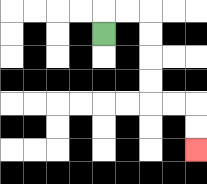{'start': '[4, 1]', 'end': '[8, 6]', 'path_directions': 'U,R,R,D,D,D,D,R,R,D,D', 'path_coordinates': '[[4, 1], [4, 0], [5, 0], [6, 0], [6, 1], [6, 2], [6, 3], [6, 4], [7, 4], [8, 4], [8, 5], [8, 6]]'}